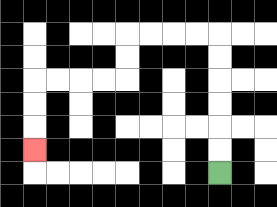{'start': '[9, 7]', 'end': '[1, 6]', 'path_directions': 'U,U,U,U,U,U,L,L,L,L,D,D,L,L,L,L,D,D,D', 'path_coordinates': '[[9, 7], [9, 6], [9, 5], [9, 4], [9, 3], [9, 2], [9, 1], [8, 1], [7, 1], [6, 1], [5, 1], [5, 2], [5, 3], [4, 3], [3, 3], [2, 3], [1, 3], [1, 4], [1, 5], [1, 6]]'}